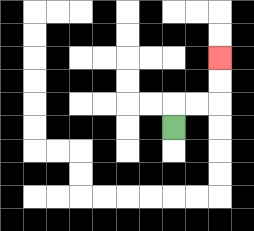{'start': '[7, 5]', 'end': '[9, 2]', 'path_directions': 'U,R,R,U,U', 'path_coordinates': '[[7, 5], [7, 4], [8, 4], [9, 4], [9, 3], [9, 2]]'}